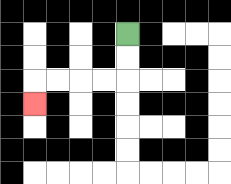{'start': '[5, 1]', 'end': '[1, 4]', 'path_directions': 'D,D,L,L,L,L,D', 'path_coordinates': '[[5, 1], [5, 2], [5, 3], [4, 3], [3, 3], [2, 3], [1, 3], [1, 4]]'}